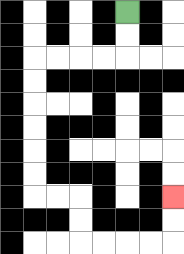{'start': '[5, 0]', 'end': '[7, 8]', 'path_directions': 'D,D,L,L,L,L,D,D,D,D,D,D,R,R,D,D,R,R,R,R,U,U', 'path_coordinates': '[[5, 0], [5, 1], [5, 2], [4, 2], [3, 2], [2, 2], [1, 2], [1, 3], [1, 4], [1, 5], [1, 6], [1, 7], [1, 8], [2, 8], [3, 8], [3, 9], [3, 10], [4, 10], [5, 10], [6, 10], [7, 10], [7, 9], [7, 8]]'}